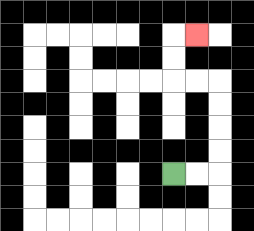{'start': '[7, 7]', 'end': '[8, 1]', 'path_directions': 'R,R,U,U,U,U,L,L,U,U,R', 'path_coordinates': '[[7, 7], [8, 7], [9, 7], [9, 6], [9, 5], [9, 4], [9, 3], [8, 3], [7, 3], [7, 2], [7, 1], [8, 1]]'}